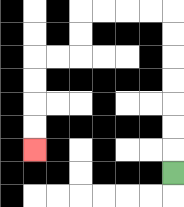{'start': '[7, 7]', 'end': '[1, 6]', 'path_directions': 'U,U,U,U,U,U,U,L,L,L,L,D,D,L,L,D,D,D,D', 'path_coordinates': '[[7, 7], [7, 6], [7, 5], [7, 4], [7, 3], [7, 2], [7, 1], [7, 0], [6, 0], [5, 0], [4, 0], [3, 0], [3, 1], [3, 2], [2, 2], [1, 2], [1, 3], [1, 4], [1, 5], [1, 6]]'}